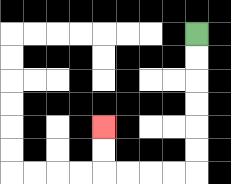{'start': '[8, 1]', 'end': '[4, 5]', 'path_directions': 'D,D,D,D,D,D,L,L,L,L,U,U', 'path_coordinates': '[[8, 1], [8, 2], [8, 3], [8, 4], [8, 5], [8, 6], [8, 7], [7, 7], [6, 7], [5, 7], [4, 7], [4, 6], [4, 5]]'}